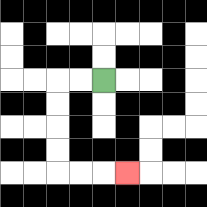{'start': '[4, 3]', 'end': '[5, 7]', 'path_directions': 'L,L,D,D,D,D,R,R,R', 'path_coordinates': '[[4, 3], [3, 3], [2, 3], [2, 4], [2, 5], [2, 6], [2, 7], [3, 7], [4, 7], [5, 7]]'}